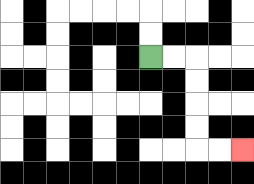{'start': '[6, 2]', 'end': '[10, 6]', 'path_directions': 'R,R,D,D,D,D,R,R', 'path_coordinates': '[[6, 2], [7, 2], [8, 2], [8, 3], [8, 4], [8, 5], [8, 6], [9, 6], [10, 6]]'}